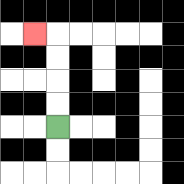{'start': '[2, 5]', 'end': '[1, 1]', 'path_directions': 'U,U,U,U,L', 'path_coordinates': '[[2, 5], [2, 4], [2, 3], [2, 2], [2, 1], [1, 1]]'}